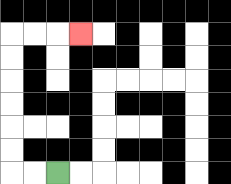{'start': '[2, 7]', 'end': '[3, 1]', 'path_directions': 'L,L,U,U,U,U,U,U,R,R,R', 'path_coordinates': '[[2, 7], [1, 7], [0, 7], [0, 6], [0, 5], [0, 4], [0, 3], [0, 2], [0, 1], [1, 1], [2, 1], [3, 1]]'}